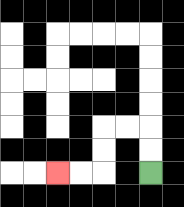{'start': '[6, 7]', 'end': '[2, 7]', 'path_directions': 'U,U,L,L,D,D,L,L', 'path_coordinates': '[[6, 7], [6, 6], [6, 5], [5, 5], [4, 5], [4, 6], [4, 7], [3, 7], [2, 7]]'}